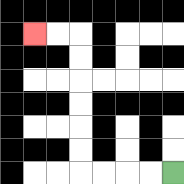{'start': '[7, 7]', 'end': '[1, 1]', 'path_directions': 'L,L,L,L,U,U,U,U,U,U,L,L', 'path_coordinates': '[[7, 7], [6, 7], [5, 7], [4, 7], [3, 7], [3, 6], [3, 5], [3, 4], [3, 3], [3, 2], [3, 1], [2, 1], [1, 1]]'}